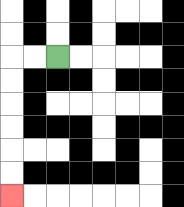{'start': '[2, 2]', 'end': '[0, 8]', 'path_directions': 'L,L,D,D,D,D,D,D', 'path_coordinates': '[[2, 2], [1, 2], [0, 2], [0, 3], [0, 4], [0, 5], [0, 6], [0, 7], [0, 8]]'}